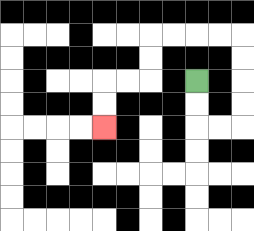{'start': '[8, 3]', 'end': '[4, 5]', 'path_directions': 'D,D,R,R,U,U,U,U,L,L,L,L,D,D,L,L,D,D', 'path_coordinates': '[[8, 3], [8, 4], [8, 5], [9, 5], [10, 5], [10, 4], [10, 3], [10, 2], [10, 1], [9, 1], [8, 1], [7, 1], [6, 1], [6, 2], [6, 3], [5, 3], [4, 3], [4, 4], [4, 5]]'}